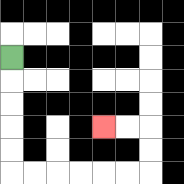{'start': '[0, 2]', 'end': '[4, 5]', 'path_directions': 'D,D,D,D,D,R,R,R,R,R,R,U,U,L,L', 'path_coordinates': '[[0, 2], [0, 3], [0, 4], [0, 5], [0, 6], [0, 7], [1, 7], [2, 7], [3, 7], [4, 7], [5, 7], [6, 7], [6, 6], [6, 5], [5, 5], [4, 5]]'}